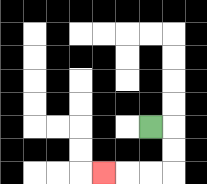{'start': '[6, 5]', 'end': '[4, 7]', 'path_directions': 'R,D,D,L,L,L', 'path_coordinates': '[[6, 5], [7, 5], [7, 6], [7, 7], [6, 7], [5, 7], [4, 7]]'}